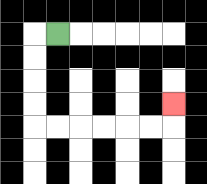{'start': '[2, 1]', 'end': '[7, 4]', 'path_directions': 'L,D,D,D,D,R,R,R,R,R,R,U', 'path_coordinates': '[[2, 1], [1, 1], [1, 2], [1, 3], [1, 4], [1, 5], [2, 5], [3, 5], [4, 5], [5, 5], [6, 5], [7, 5], [7, 4]]'}